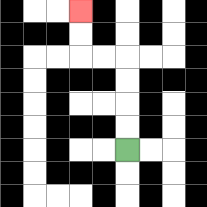{'start': '[5, 6]', 'end': '[3, 0]', 'path_directions': 'U,U,U,U,L,L,U,U', 'path_coordinates': '[[5, 6], [5, 5], [5, 4], [5, 3], [5, 2], [4, 2], [3, 2], [3, 1], [3, 0]]'}